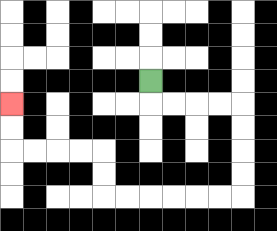{'start': '[6, 3]', 'end': '[0, 4]', 'path_directions': 'D,R,R,R,R,D,D,D,D,L,L,L,L,L,L,U,U,L,L,L,L,U,U', 'path_coordinates': '[[6, 3], [6, 4], [7, 4], [8, 4], [9, 4], [10, 4], [10, 5], [10, 6], [10, 7], [10, 8], [9, 8], [8, 8], [7, 8], [6, 8], [5, 8], [4, 8], [4, 7], [4, 6], [3, 6], [2, 6], [1, 6], [0, 6], [0, 5], [0, 4]]'}